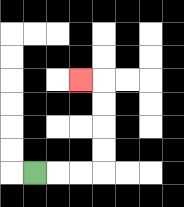{'start': '[1, 7]', 'end': '[3, 3]', 'path_directions': 'R,R,R,U,U,U,U,L', 'path_coordinates': '[[1, 7], [2, 7], [3, 7], [4, 7], [4, 6], [4, 5], [4, 4], [4, 3], [3, 3]]'}